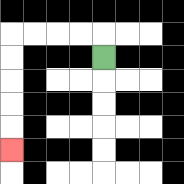{'start': '[4, 2]', 'end': '[0, 6]', 'path_directions': 'U,L,L,L,L,D,D,D,D,D', 'path_coordinates': '[[4, 2], [4, 1], [3, 1], [2, 1], [1, 1], [0, 1], [0, 2], [0, 3], [0, 4], [0, 5], [0, 6]]'}